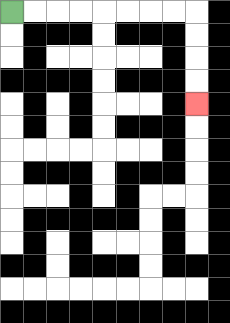{'start': '[0, 0]', 'end': '[8, 4]', 'path_directions': 'R,R,R,R,R,R,R,R,D,D,D,D', 'path_coordinates': '[[0, 0], [1, 0], [2, 0], [3, 0], [4, 0], [5, 0], [6, 0], [7, 0], [8, 0], [8, 1], [8, 2], [8, 3], [8, 4]]'}